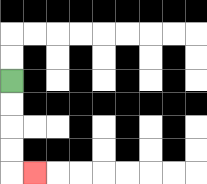{'start': '[0, 3]', 'end': '[1, 7]', 'path_directions': 'D,D,D,D,R', 'path_coordinates': '[[0, 3], [0, 4], [0, 5], [0, 6], [0, 7], [1, 7]]'}